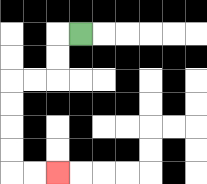{'start': '[3, 1]', 'end': '[2, 7]', 'path_directions': 'L,D,D,L,L,D,D,D,D,R,R', 'path_coordinates': '[[3, 1], [2, 1], [2, 2], [2, 3], [1, 3], [0, 3], [0, 4], [0, 5], [0, 6], [0, 7], [1, 7], [2, 7]]'}